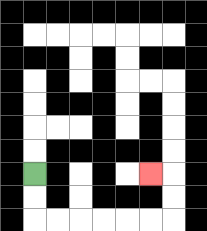{'start': '[1, 7]', 'end': '[6, 7]', 'path_directions': 'D,D,R,R,R,R,R,R,U,U,L', 'path_coordinates': '[[1, 7], [1, 8], [1, 9], [2, 9], [3, 9], [4, 9], [5, 9], [6, 9], [7, 9], [7, 8], [7, 7], [6, 7]]'}